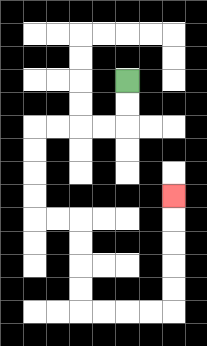{'start': '[5, 3]', 'end': '[7, 8]', 'path_directions': 'D,D,L,L,L,L,D,D,D,D,R,R,D,D,D,D,R,R,R,R,U,U,U,U,U', 'path_coordinates': '[[5, 3], [5, 4], [5, 5], [4, 5], [3, 5], [2, 5], [1, 5], [1, 6], [1, 7], [1, 8], [1, 9], [2, 9], [3, 9], [3, 10], [3, 11], [3, 12], [3, 13], [4, 13], [5, 13], [6, 13], [7, 13], [7, 12], [7, 11], [7, 10], [7, 9], [7, 8]]'}